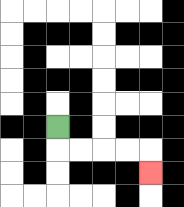{'start': '[2, 5]', 'end': '[6, 7]', 'path_directions': 'D,R,R,R,R,D', 'path_coordinates': '[[2, 5], [2, 6], [3, 6], [4, 6], [5, 6], [6, 6], [6, 7]]'}